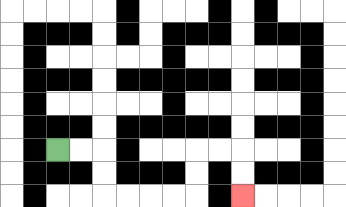{'start': '[2, 6]', 'end': '[10, 8]', 'path_directions': 'R,R,D,D,R,R,R,R,U,U,R,R,D,D', 'path_coordinates': '[[2, 6], [3, 6], [4, 6], [4, 7], [4, 8], [5, 8], [6, 8], [7, 8], [8, 8], [8, 7], [8, 6], [9, 6], [10, 6], [10, 7], [10, 8]]'}